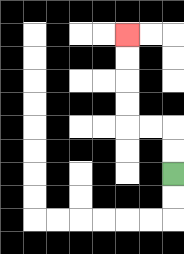{'start': '[7, 7]', 'end': '[5, 1]', 'path_directions': 'U,U,L,L,U,U,U,U', 'path_coordinates': '[[7, 7], [7, 6], [7, 5], [6, 5], [5, 5], [5, 4], [5, 3], [5, 2], [5, 1]]'}